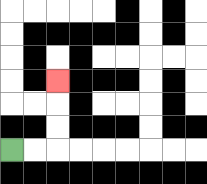{'start': '[0, 6]', 'end': '[2, 3]', 'path_directions': 'R,R,U,U,U', 'path_coordinates': '[[0, 6], [1, 6], [2, 6], [2, 5], [2, 4], [2, 3]]'}